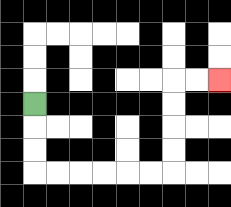{'start': '[1, 4]', 'end': '[9, 3]', 'path_directions': 'D,D,D,R,R,R,R,R,R,U,U,U,U,R,R', 'path_coordinates': '[[1, 4], [1, 5], [1, 6], [1, 7], [2, 7], [3, 7], [4, 7], [5, 7], [6, 7], [7, 7], [7, 6], [7, 5], [7, 4], [7, 3], [8, 3], [9, 3]]'}